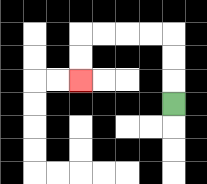{'start': '[7, 4]', 'end': '[3, 3]', 'path_directions': 'U,U,U,L,L,L,L,D,D', 'path_coordinates': '[[7, 4], [7, 3], [7, 2], [7, 1], [6, 1], [5, 1], [4, 1], [3, 1], [3, 2], [3, 3]]'}